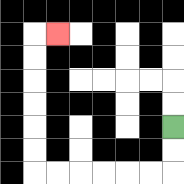{'start': '[7, 5]', 'end': '[2, 1]', 'path_directions': 'D,D,L,L,L,L,L,L,U,U,U,U,U,U,R', 'path_coordinates': '[[7, 5], [7, 6], [7, 7], [6, 7], [5, 7], [4, 7], [3, 7], [2, 7], [1, 7], [1, 6], [1, 5], [1, 4], [1, 3], [1, 2], [1, 1], [2, 1]]'}